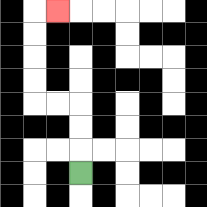{'start': '[3, 7]', 'end': '[2, 0]', 'path_directions': 'U,U,U,L,L,U,U,U,U,R', 'path_coordinates': '[[3, 7], [3, 6], [3, 5], [3, 4], [2, 4], [1, 4], [1, 3], [1, 2], [1, 1], [1, 0], [2, 0]]'}